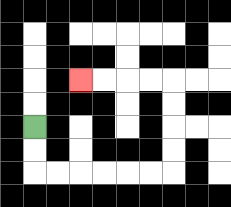{'start': '[1, 5]', 'end': '[3, 3]', 'path_directions': 'D,D,R,R,R,R,R,R,U,U,U,U,L,L,L,L', 'path_coordinates': '[[1, 5], [1, 6], [1, 7], [2, 7], [3, 7], [4, 7], [5, 7], [6, 7], [7, 7], [7, 6], [7, 5], [7, 4], [7, 3], [6, 3], [5, 3], [4, 3], [3, 3]]'}